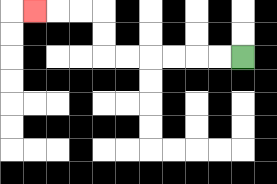{'start': '[10, 2]', 'end': '[1, 0]', 'path_directions': 'L,L,L,L,L,L,U,U,L,L,L', 'path_coordinates': '[[10, 2], [9, 2], [8, 2], [7, 2], [6, 2], [5, 2], [4, 2], [4, 1], [4, 0], [3, 0], [2, 0], [1, 0]]'}